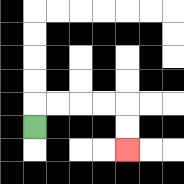{'start': '[1, 5]', 'end': '[5, 6]', 'path_directions': 'U,R,R,R,R,D,D', 'path_coordinates': '[[1, 5], [1, 4], [2, 4], [3, 4], [4, 4], [5, 4], [5, 5], [5, 6]]'}